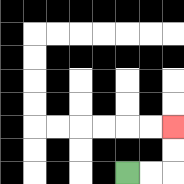{'start': '[5, 7]', 'end': '[7, 5]', 'path_directions': 'R,R,U,U', 'path_coordinates': '[[5, 7], [6, 7], [7, 7], [7, 6], [7, 5]]'}